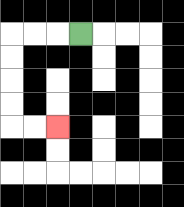{'start': '[3, 1]', 'end': '[2, 5]', 'path_directions': 'L,L,L,D,D,D,D,R,R', 'path_coordinates': '[[3, 1], [2, 1], [1, 1], [0, 1], [0, 2], [0, 3], [0, 4], [0, 5], [1, 5], [2, 5]]'}